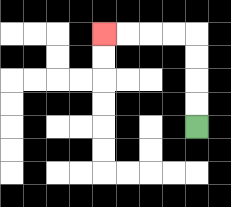{'start': '[8, 5]', 'end': '[4, 1]', 'path_directions': 'U,U,U,U,L,L,L,L', 'path_coordinates': '[[8, 5], [8, 4], [8, 3], [8, 2], [8, 1], [7, 1], [6, 1], [5, 1], [4, 1]]'}